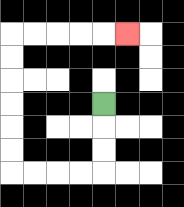{'start': '[4, 4]', 'end': '[5, 1]', 'path_directions': 'D,D,D,L,L,L,L,U,U,U,U,U,U,R,R,R,R,R', 'path_coordinates': '[[4, 4], [4, 5], [4, 6], [4, 7], [3, 7], [2, 7], [1, 7], [0, 7], [0, 6], [0, 5], [0, 4], [0, 3], [0, 2], [0, 1], [1, 1], [2, 1], [3, 1], [4, 1], [5, 1]]'}